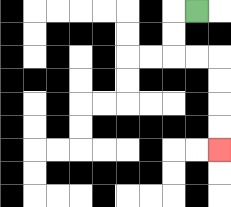{'start': '[8, 0]', 'end': '[9, 6]', 'path_directions': 'L,D,D,R,R,D,D,D,D', 'path_coordinates': '[[8, 0], [7, 0], [7, 1], [7, 2], [8, 2], [9, 2], [9, 3], [9, 4], [9, 5], [9, 6]]'}